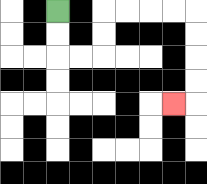{'start': '[2, 0]', 'end': '[7, 4]', 'path_directions': 'D,D,R,R,U,U,R,R,R,R,D,D,D,D,L', 'path_coordinates': '[[2, 0], [2, 1], [2, 2], [3, 2], [4, 2], [4, 1], [4, 0], [5, 0], [6, 0], [7, 0], [8, 0], [8, 1], [8, 2], [8, 3], [8, 4], [7, 4]]'}